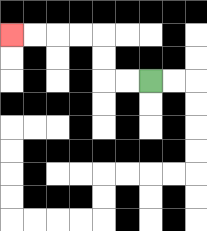{'start': '[6, 3]', 'end': '[0, 1]', 'path_directions': 'L,L,U,U,L,L,L,L', 'path_coordinates': '[[6, 3], [5, 3], [4, 3], [4, 2], [4, 1], [3, 1], [2, 1], [1, 1], [0, 1]]'}